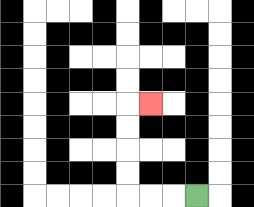{'start': '[8, 8]', 'end': '[6, 4]', 'path_directions': 'L,L,L,U,U,U,U,R', 'path_coordinates': '[[8, 8], [7, 8], [6, 8], [5, 8], [5, 7], [5, 6], [5, 5], [5, 4], [6, 4]]'}